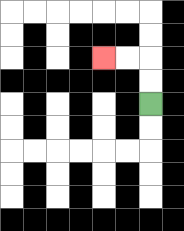{'start': '[6, 4]', 'end': '[4, 2]', 'path_directions': 'U,U,L,L', 'path_coordinates': '[[6, 4], [6, 3], [6, 2], [5, 2], [4, 2]]'}